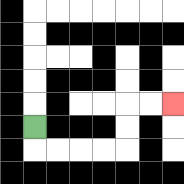{'start': '[1, 5]', 'end': '[7, 4]', 'path_directions': 'D,R,R,R,R,U,U,R,R', 'path_coordinates': '[[1, 5], [1, 6], [2, 6], [3, 6], [4, 6], [5, 6], [5, 5], [5, 4], [6, 4], [7, 4]]'}